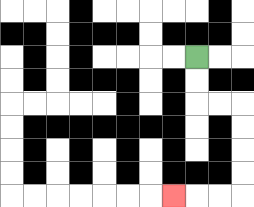{'start': '[8, 2]', 'end': '[7, 8]', 'path_directions': 'D,D,R,R,D,D,D,D,L,L,L', 'path_coordinates': '[[8, 2], [8, 3], [8, 4], [9, 4], [10, 4], [10, 5], [10, 6], [10, 7], [10, 8], [9, 8], [8, 8], [7, 8]]'}